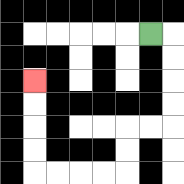{'start': '[6, 1]', 'end': '[1, 3]', 'path_directions': 'R,D,D,D,D,L,L,D,D,L,L,L,L,U,U,U,U', 'path_coordinates': '[[6, 1], [7, 1], [7, 2], [7, 3], [7, 4], [7, 5], [6, 5], [5, 5], [5, 6], [5, 7], [4, 7], [3, 7], [2, 7], [1, 7], [1, 6], [1, 5], [1, 4], [1, 3]]'}